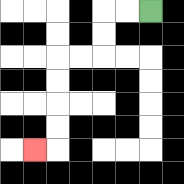{'start': '[6, 0]', 'end': '[1, 6]', 'path_directions': 'L,L,D,D,L,L,D,D,D,D,L', 'path_coordinates': '[[6, 0], [5, 0], [4, 0], [4, 1], [4, 2], [3, 2], [2, 2], [2, 3], [2, 4], [2, 5], [2, 6], [1, 6]]'}